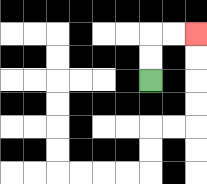{'start': '[6, 3]', 'end': '[8, 1]', 'path_directions': 'U,U,R,R', 'path_coordinates': '[[6, 3], [6, 2], [6, 1], [7, 1], [8, 1]]'}